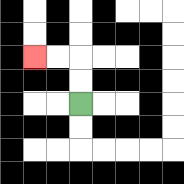{'start': '[3, 4]', 'end': '[1, 2]', 'path_directions': 'U,U,L,L', 'path_coordinates': '[[3, 4], [3, 3], [3, 2], [2, 2], [1, 2]]'}